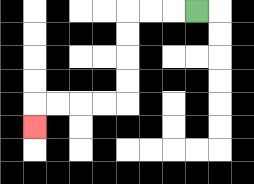{'start': '[8, 0]', 'end': '[1, 5]', 'path_directions': 'L,L,L,D,D,D,D,L,L,L,L,D', 'path_coordinates': '[[8, 0], [7, 0], [6, 0], [5, 0], [5, 1], [5, 2], [5, 3], [5, 4], [4, 4], [3, 4], [2, 4], [1, 4], [1, 5]]'}